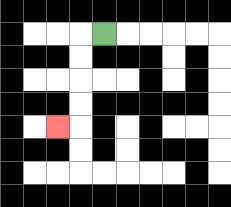{'start': '[4, 1]', 'end': '[2, 5]', 'path_directions': 'L,D,D,D,D,L', 'path_coordinates': '[[4, 1], [3, 1], [3, 2], [3, 3], [3, 4], [3, 5], [2, 5]]'}